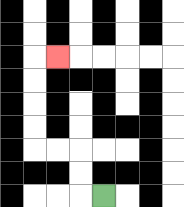{'start': '[4, 8]', 'end': '[2, 2]', 'path_directions': 'L,U,U,L,L,U,U,U,U,R', 'path_coordinates': '[[4, 8], [3, 8], [3, 7], [3, 6], [2, 6], [1, 6], [1, 5], [1, 4], [1, 3], [1, 2], [2, 2]]'}